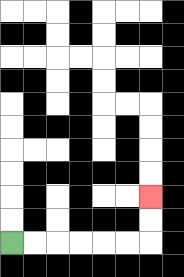{'start': '[0, 10]', 'end': '[6, 8]', 'path_directions': 'R,R,R,R,R,R,U,U', 'path_coordinates': '[[0, 10], [1, 10], [2, 10], [3, 10], [4, 10], [5, 10], [6, 10], [6, 9], [6, 8]]'}